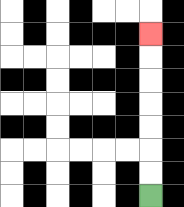{'start': '[6, 8]', 'end': '[6, 1]', 'path_directions': 'U,U,U,U,U,U,U', 'path_coordinates': '[[6, 8], [6, 7], [6, 6], [6, 5], [6, 4], [6, 3], [6, 2], [6, 1]]'}